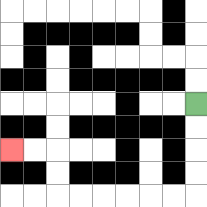{'start': '[8, 4]', 'end': '[0, 6]', 'path_directions': 'D,D,D,D,L,L,L,L,L,L,U,U,L,L', 'path_coordinates': '[[8, 4], [8, 5], [8, 6], [8, 7], [8, 8], [7, 8], [6, 8], [5, 8], [4, 8], [3, 8], [2, 8], [2, 7], [2, 6], [1, 6], [0, 6]]'}